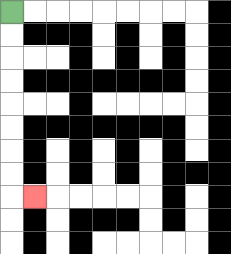{'start': '[0, 0]', 'end': '[1, 8]', 'path_directions': 'D,D,D,D,D,D,D,D,R', 'path_coordinates': '[[0, 0], [0, 1], [0, 2], [0, 3], [0, 4], [0, 5], [0, 6], [0, 7], [0, 8], [1, 8]]'}